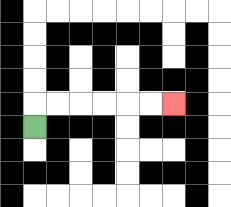{'start': '[1, 5]', 'end': '[7, 4]', 'path_directions': 'U,R,R,R,R,R,R', 'path_coordinates': '[[1, 5], [1, 4], [2, 4], [3, 4], [4, 4], [5, 4], [6, 4], [7, 4]]'}